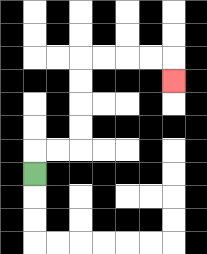{'start': '[1, 7]', 'end': '[7, 3]', 'path_directions': 'U,R,R,U,U,U,U,R,R,R,R,D', 'path_coordinates': '[[1, 7], [1, 6], [2, 6], [3, 6], [3, 5], [3, 4], [3, 3], [3, 2], [4, 2], [5, 2], [6, 2], [7, 2], [7, 3]]'}